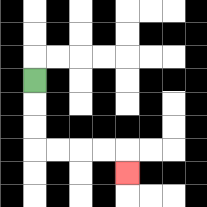{'start': '[1, 3]', 'end': '[5, 7]', 'path_directions': 'D,D,D,R,R,R,R,D', 'path_coordinates': '[[1, 3], [1, 4], [1, 5], [1, 6], [2, 6], [3, 6], [4, 6], [5, 6], [5, 7]]'}